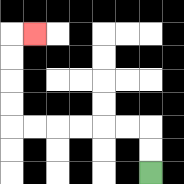{'start': '[6, 7]', 'end': '[1, 1]', 'path_directions': 'U,U,L,L,L,L,L,L,U,U,U,U,R', 'path_coordinates': '[[6, 7], [6, 6], [6, 5], [5, 5], [4, 5], [3, 5], [2, 5], [1, 5], [0, 5], [0, 4], [0, 3], [0, 2], [0, 1], [1, 1]]'}